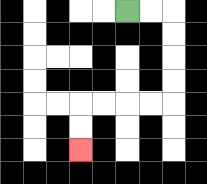{'start': '[5, 0]', 'end': '[3, 6]', 'path_directions': 'R,R,D,D,D,D,L,L,L,L,D,D', 'path_coordinates': '[[5, 0], [6, 0], [7, 0], [7, 1], [7, 2], [7, 3], [7, 4], [6, 4], [5, 4], [4, 4], [3, 4], [3, 5], [3, 6]]'}